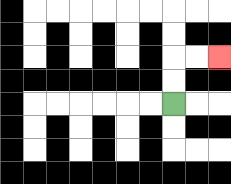{'start': '[7, 4]', 'end': '[9, 2]', 'path_directions': 'U,U,R,R', 'path_coordinates': '[[7, 4], [7, 3], [7, 2], [8, 2], [9, 2]]'}